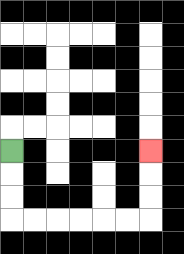{'start': '[0, 6]', 'end': '[6, 6]', 'path_directions': 'D,D,D,R,R,R,R,R,R,U,U,U', 'path_coordinates': '[[0, 6], [0, 7], [0, 8], [0, 9], [1, 9], [2, 9], [3, 9], [4, 9], [5, 9], [6, 9], [6, 8], [6, 7], [6, 6]]'}